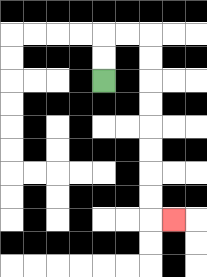{'start': '[4, 3]', 'end': '[7, 9]', 'path_directions': 'U,U,R,R,D,D,D,D,D,D,D,D,R', 'path_coordinates': '[[4, 3], [4, 2], [4, 1], [5, 1], [6, 1], [6, 2], [6, 3], [6, 4], [6, 5], [6, 6], [6, 7], [6, 8], [6, 9], [7, 9]]'}